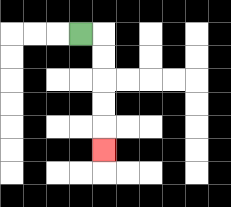{'start': '[3, 1]', 'end': '[4, 6]', 'path_directions': 'R,D,D,D,D,D', 'path_coordinates': '[[3, 1], [4, 1], [4, 2], [4, 3], [4, 4], [4, 5], [4, 6]]'}